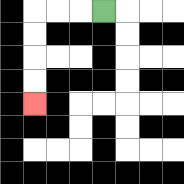{'start': '[4, 0]', 'end': '[1, 4]', 'path_directions': 'L,L,L,D,D,D,D', 'path_coordinates': '[[4, 0], [3, 0], [2, 0], [1, 0], [1, 1], [1, 2], [1, 3], [1, 4]]'}